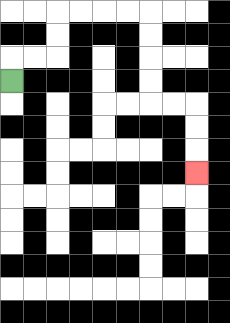{'start': '[0, 3]', 'end': '[8, 7]', 'path_directions': 'U,R,R,U,U,R,R,R,R,D,D,D,D,R,R,D,D,D', 'path_coordinates': '[[0, 3], [0, 2], [1, 2], [2, 2], [2, 1], [2, 0], [3, 0], [4, 0], [5, 0], [6, 0], [6, 1], [6, 2], [6, 3], [6, 4], [7, 4], [8, 4], [8, 5], [8, 6], [8, 7]]'}